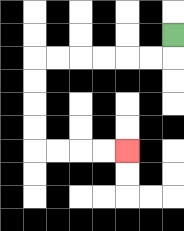{'start': '[7, 1]', 'end': '[5, 6]', 'path_directions': 'D,L,L,L,L,L,L,D,D,D,D,R,R,R,R', 'path_coordinates': '[[7, 1], [7, 2], [6, 2], [5, 2], [4, 2], [3, 2], [2, 2], [1, 2], [1, 3], [1, 4], [1, 5], [1, 6], [2, 6], [3, 6], [4, 6], [5, 6]]'}